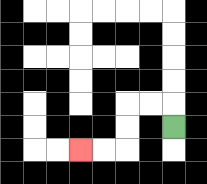{'start': '[7, 5]', 'end': '[3, 6]', 'path_directions': 'U,L,L,D,D,L,L', 'path_coordinates': '[[7, 5], [7, 4], [6, 4], [5, 4], [5, 5], [5, 6], [4, 6], [3, 6]]'}